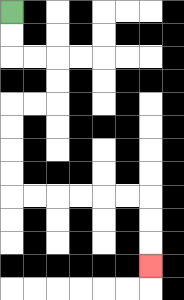{'start': '[0, 0]', 'end': '[6, 11]', 'path_directions': 'D,D,R,R,D,D,L,L,D,D,D,D,R,R,R,R,R,R,D,D,D', 'path_coordinates': '[[0, 0], [0, 1], [0, 2], [1, 2], [2, 2], [2, 3], [2, 4], [1, 4], [0, 4], [0, 5], [0, 6], [0, 7], [0, 8], [1, 8], [2, 8], [3, 8], [4, 8], [5, 8], [6, 8], [6, 9], [6, 10], [6, 11]]'}